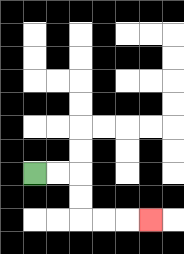{'start': '[1, 7]', 'end': '[6, 9]', 'path_directions': 'R,R,D,D,R,R,R', 'path_coordinates': '[[1, 7], [2, 7], [3, 7], [3, 8], [3, 9], [4, 9], [5, 9], [6, 9]]'}